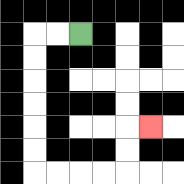{'start': '[3, 1]', 'end': '[6, 5]', 'path_directions': 'L,L,D,D,D,D,D,D,R,R,R,R,U,U,R', 'path_coordinates': '[[3, 1], [2, 1], [1, 1], [1, 2], [1, 3], [1, 4], [1, 5], [1, 6], [1, 7], [2, 7], [3, 7], [4, 7], [5, 7], [5, 6], [5, 5], [6, 5]]'}